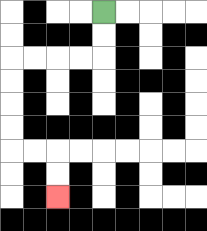{'start': '[4, 0]', 'end': '[2, 8]', 'path_directions': 'D,D,L,L,L,L,D,D,D,D,R,R,D,D', 'path_coordinates': '[[4, 0], [4, 1], [4, 2], [3, 2], [2, 2], [1, 2], [0, 2], [0, 3], [0, 4], [0, 5], [0, 6], [1, 6], [2, 6], [2, 7], [2, 8]]'}